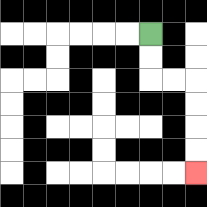{'start': '[6, 1]', 'end': '[8, 7]', 'path_directions': 'D,D,R,R,D,D,D,D', 'path_coordinates': '[[6, 1], [6, 2], [6, 3], [7, 3], [8, 3], [8, 4], [8, 5], [8, 6], [8, 7]]'}